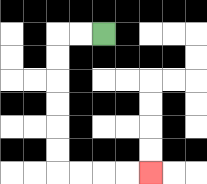{'start': '[4, 1]', 'end': '[6, 7]', 'path_directions': 'L,L,D,D,D,D,D,D,R,R,R,R', 'path_coordinates': '[[4, 1], [3, 1], [2, 1], [2, 2], [2, 3], [2, 4], [2, 5], [2, 6], [2, 7], [3, 7], [4, 7], [5, 7], [6, 7]]'}